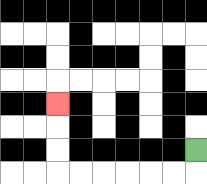{'start': '[8, 6]', 'end': '[2, 4]', 'path_directions': 'D,L,L,L,L,L,L,U,U,U', 'path_coordinates': '[[8, 6], [8, 7], [7, 7], [6, 7], [5, 7], [4, 7], [3, 7], [2, 7], [2, 6], [2, 5], [2, 4]]'}